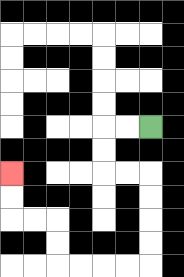{'start': '[6, 5]', 'end': '[0, 7]', 'path_directions': 'L,L,D,D,R,R,D,D,D,D,L,L,L,L,U,U,L,L,U,U', 'path_coordinates': '[[6, 5], [5, 5], [4, 5], [4, 6], [4, 7], [5, 7], [6, 7], [6, 8], [6, 9], [6, 10], [6, 11], [5, 11], [4, 11], [3, 11], [2, 11], [2, 10], [2, 9], [1, 9], [0, 9], [0, 8], [0, 7]]'}